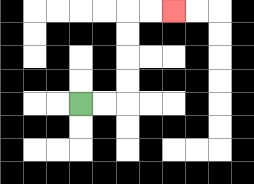{'start': '[3, 4]', 'end': '[7, 0]', 'path_directions': 'R,R,U,U,U,U,R,R', 'path_coordinates': '[[3, 4], [4, 4], [5, 4], [5, 3], [5, 2], [5, 1], [5, 0], [6, 0], [7, 0]]'}